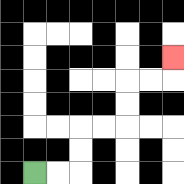{'start': '[1, 7]', 'end': '[7, 2]', 'path_directions': 'R,R,U,U,R,R,U,U,R,R,U', 'path_coordinates': '[[1, 7], [2, 7], [3, 7], [3, 6], [3, 5], [4, 5], [5, 5], [5, 4], [5, 3], [6, 3], [7, 3], [7, 2]]'}